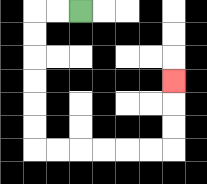{'start': '[3, 0]', 'end': '[7, 3]', 'path_directions': 'L,L,D,D,D,D,D,D,R,R,R,R,R,R,U,U,U', 'path_coordinates': '[[3, 0], [2, 0], [1, 0], [1, 1], [1, 2], [1, 3], [1, 4], [1, 5], [1, 6], [2, 6], [3, 6], [4, 6], [5, 6], [6, 6], [7, 6], [7, 5], [7, 4], [7, 3]]'}